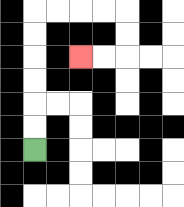{'start': '[1, 6]', 'end': '[3, 2]', 'path_directions': 'U,U,U,U,U,U,R,R,R,R,D,D,L,L', 'path_coordinates': '[[1, 6], [1, 5], [1, 4], [1, 3], [1, 2], [1, 1], [1, 0], [2, 0], [3, 0], [4, 0], [5, 0], [5, 1], [5, 2], [4, 2], [3, 2]]'}